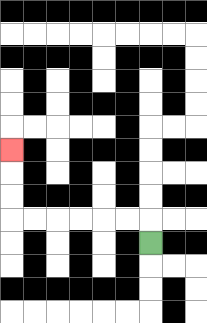{'start': '[6, 10]', 'end': '[0, 6]', 'path_directions': 'U,L,L,L,L,L,L,U,U,U', 'path_coordinates': '[[6, 10], [6, 9], [5, 9], [4, 9], [3, 9], [2, 9], [1, 9], [0, 9], [0, 8], [0, 7], [0, 6]]'}